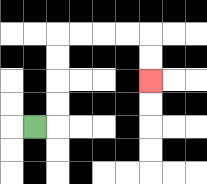{'start': '[1, 5]', 'end': '[6, 3]', 'path_directions': 'R,U,U,U,U,R,R,R,R,D,D', 'path_coordinates': '[[1, 5], [2, 5], [2, 4], [2, 3], [2, 2], [2, 1], [3, 1], [4, 1], [5, 1], [6, 1], [6, 2], [6, 3]]'}